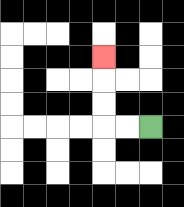{'start': '[6, 5]', 'end': '[4, 2]', 'path_directions': 'L,L,U,U,U', 'path_coordinates': '[[6, 5], [5, 5], [4, 5], [4, 4], [4, 3], [4, 2]]'}